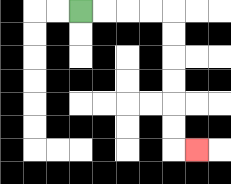{'start': '[3, 0]', 'end': '[8, 6]', 'path_directions': 'R,R,R,R,D,D,D,D,D,D,R', 'path_coordinates': '[[3, 0], [4, 0], [5, 0], [6, 0], [7, 0], [7, 1], [7, 2], [7, 3], [7, 4], [7, 5], [7, 6], [8, 6]]'}